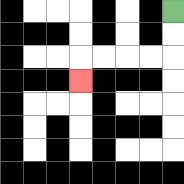{'start': '[7, 0]', 'end': '[3, 3]', 'path_directions': 'D,D,L,L,L,L,D', 'path_coordinates': '[[7, 0], [7, 1], [7, 2], [6, 2], [5, 2], [4, 2], [3, 2], [3, 3]]'}